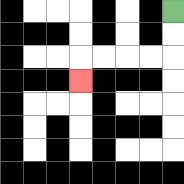{'start': '[7, 0]', 'end': '[3, 3]', 'path_directions': 'D,D,L,L,L,L,D', 'path_coordinates': '[[7, 0], [7, 1], [7, 2], [6, 2], [5, 2], [4, 2], [3, 2], [3, 3]]'}